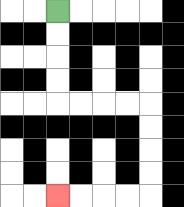{'start': '[2, 0]', 'end': '[2, 8]', 'path_directions': 'D,D,D,D,R,R,R,R,D,D,D,D,L,L,L,L', 'path_coordinates': '[[2, 0], [2, 1], [2, 2], [2, 3], [2, 4], [3, 4], [4, 4], [5, 4], [6, 4], [6, 5], [6, 6], [6, 7], [6, 8], [5, 8], [4, 8], [3, 8], [2, 8]]'}